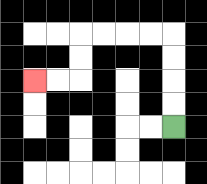{'start': '[7, 5]', 'end': '[1, 3]', 'path_directions': 'U,U,U,U,L,L,L,L,D,D,L,L', 'path_coordinates': '[[7, 5], [7, 4], [7, 3], [7, 2], [7, 1], [6, 1], [5, 1], [4, 1], [3, 1], [3, 2], [3, 3], [2, 3], [1, 3]]'}